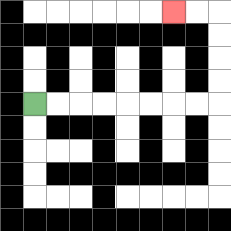{'start': '[1, 4]', 'end': '[7, 0]', 'path_directions': 'R,R,R,R,R,R,R,R,U,U,U,U,L,L', 'path_coordinates': '[[1, 4], [2, 4], [3, 4], [4, 4], [5, 4], [6, 4], [7, 4], [8, 4], [9, 4], [9, 3], [9, 2], [9, 1], [9, 0], [8, 0], [7, 0]]'}